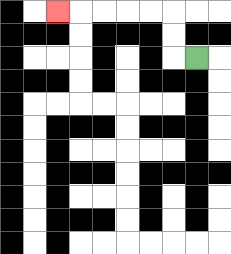{'start': '[8, 2]', 'end': '[2, 0]', 'path_directions': 'L,U,U,L,L,L,L,L', 'path_coordinates': '[[8, 2], [7, 2], [7, 1], [7, 0], [6, 0], [5, 0], [4, 0], [3, 0], [2, 0]]'}